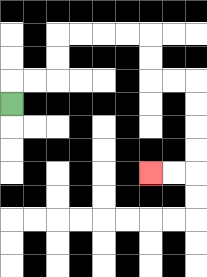{'start': '[0, 4]', 'end': '[6, 7]', 'path_directions': 'U,R,R,U,U,R,R,R,R,D,D,R,R,D,D,D,D,L,L', 'path_coordinates': '[[0, 4], [0, 3], [1, 3], [2, 3], [2, 2], [2, 1], [3, 1], [4, 1], [5, 1], [6, 1], [6, 2], [6, 3], [7, 3], [8, 3], [8, 4], [8, 5], [8, 6], [8, 7], [7, 7], [6, 7]]'}